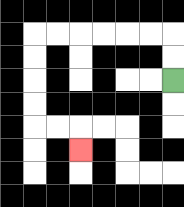{'start': '[7, 3]', 'end': '[3, 6]', 'path_directions': 'U,U,L,L,L,L,L,L,D,D,D,D,R,R,D', 'path_coordinates': '[[7, 3], [7, 2], [7, 1], [6, 1], [5, 1], [4, 1], [3, 1], [2, 1], [1, 1], [1, 2], [1, 3], [1, 4], [1, 5], [2, 5], [3, 5], [3, 6]]'}